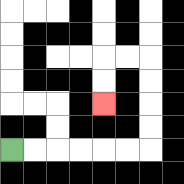{'start': '[0, 6]', 'end': '[4, 4]', 'path_directions': 'R,R,R,R,R,R,U,U,U,U,L,L,D,D', 'path_coordinates': '[[0, 6], [1, 6], [2, 6], [3, 6], [4, 6], [5, 6], [6, 6], [6, 5], [6, 4], [6, 3], [6, 2], [5, 2], [4, 2], [4, 3], [4, 4]]'}